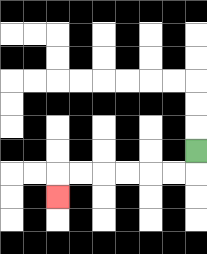{'start': '[8, 6]', 'end': '[2, 8]', 'path_directions': 'D,L,L,L,L,L,L,D', 'path_coordinates': '[[8, 6], [8, 7], [7, 7], [6, 7], [5, 7], [4, 7], [3, 7], [2, 7], [2, 8]]'}